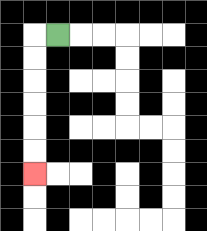{'start': '[2, 1]', 'end': '[1, 7]', 'path_directions': 'L,D,D,D,D,D,D', 'path_coordinates': '[[2, 1], [1, 1], [1, 2], [1, 3], [1, 4], [1, 5], [1, 6], [1, 7]]'}